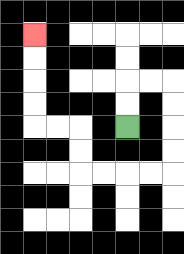{'start': '[5, 5]', 'end': '[1, 1]', 'path_directions': 'U,U,R,R,D,D,D,D,L,L,L,L,U,U,L,L,U,U,U,U', 'path_coordinates': '[[5, 5], [5, 4], [5, 3], [6, 3], [7, 3], [7, 4], [7, 5], [7, 6], [7, 7], [6, 7], [5, 7], [4, 7], [3, 7], [3, 6], [3, 5], [2, 5], [1, 5], [1, 4], [1, 3], [1, 2], [1, 1]]'}